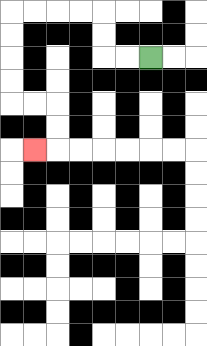{'start': '[6, 2]', 'end': '[1, 6]', 'path_directions': 'L,L,U,U,L,L,L,L,D,D,D,D,R,R,D,D,L', 'path_coordinates': '[[6, 2], [5, 2], [4, 2], [4, 1], [4, 0], [3, 0], [2, 0], [1, 0], [0, 0], [0, 1], [0, 2], [0, 3], [0, 4], [1, 4], [2, 4], [2, 5], [2, 6], [1, 6]]'}